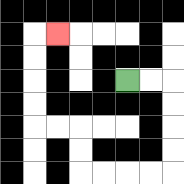{'start': '[5, 3]', 'end': '[2, 1]', 'path_directions': 'R,R,D,D,D,D,L,L,L,L,U,U,L,L,U,U,U,U,R', 'path_coordinates': '[[5, 3], [6, 3], [7, 3], [7, 4], [7, 5], [7, 6], [7, 7], [6, 7], [5, 7], [4, 7], [3, 7], [3, 6], [3, 5], [2, 5], [1, 5], [1, 4], [1, 3], [1, 2], [1, 1], [2, 1]]'}